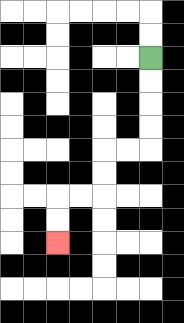{'start': '[6, 2]', 'end': '[2, 10]', 'path_directions': 'D,D,D,D,L,L,D,D,L,L,D,D', 'path_coordinates': '[[6, 2], [6, 3], [6, 4], [6, 5], [6, 6], [5, 6], [4, 6], [4, 7], [4, 8], [3, 8], [2, 8], [2, 9], [2, 10]]'}